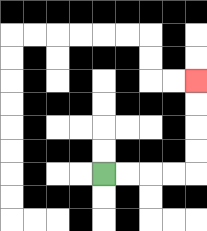{'start': '[4, 7]', 'end': '[8, 3]', 'path_directions': 'R,R,R,R,U,U,U,U', 'path_coordinates': '[[4, 7], [5, 7], [6, 7], [7, 7], [8, 7], [8, 6], [8, 5], [8, 4], [8, 3]]'}